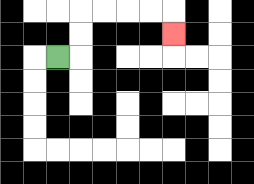{'start': '[2, 2]', 'end': '[7, 1]', 'path_directions': 'R,U,U,R,R,R,R,D', 'path_coordinates': '[[2, 2], [3, 2], [3, 1], [3, 0], [4, 0], [5, 0], [6, 0], [7, 0], [7, 1]]'}